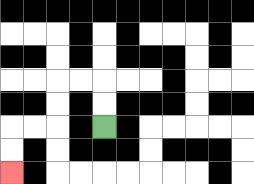{'start': '[4, 5]', 'end': '[0, 7]', 'path_directions': 'U,U,L,L,D,D,L,L,D,D', 'path_coordinates': '[[4, 5], [4, 4], [4, 3], [3, 3], [2, 3], [2, 4], [2, 5], [1, 5], [0, 5], [0, 6], [0, 7]]'}